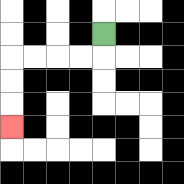{'start': '[4, 1]', 'end': '[0, 5]', 'path_directions': 'D,L,L,L,L,D,D,D', 'path_coordinates': '[[4, 1], [4, 2], [3, 2], [2, 2], [1, 2], [0, 2], [0, 3], [0, 4], [0, 5]]'}